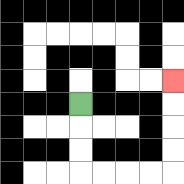{'start': '[3, 4]', 'end': '[7, 3]', 'path_directions': 'D,D,D,R,R,R,R,U,U,U,U', 'path_coordinates': '[[3, 4], [3, 5], [3, 6], [3, 7], [4, 7], [5, 7], [6, 7], [7, 7], [7, 6], [7, 5], [7, 4], [7, 3]]'}